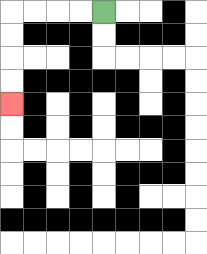{'start': '[4, 0]', 'end': '[0, 4]', 'path_directions': 'L,L,L,L,D,D,D,D', 'path_coordinates': '[[4, 0], [3, 0], [2, 0], [1, 0], [0, 0], [0, 1], [0, 2], [0, 3], [0, 4]]'}